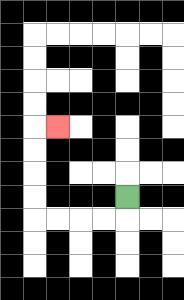{'start': '[5, 8]', 'end': '[2, 5]', 'path_directions': 'D,L,L,L,L,U,U,U,U,R', 'path_coordinates': '[[5, 8], [5, 9], [4, 9], [3, 9], [2, 9], [1, 9], [1, 8], [1, 7], [1, 6], [1, 5], [2, 5]]'}